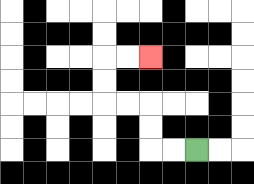{'start': '[8, 6]', 'end': '[6, 2]', 'path_directions': 'L,L,U,U,L,L,U,U,R,R', 'path_coordinates': '[[8, 6], [7, 6], [6, 6], [6, 5], [6, 4], [5, 4], [4, 4], [4, 3], [4, 2], [5, 2], [6, 2]]'}